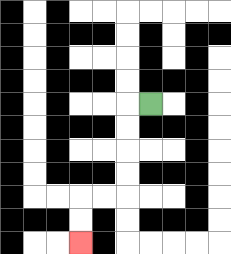{'start': '[6, 4]', 'end': '[3, 10]', 'path_directions': 'L,D,D,D,D,L,L,D,D', 'path_coordinates': '[[6, 4], [5, 4], [5, 5], [5, 6], [5, 7], [5, 8], [4, 8], [3, 8], [3, 9], [3, 10]]'}